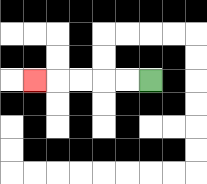{'start': '[6, 3]', 'end': '[1, 3]', 'path_directions': 'L,L,L,L,L', 'path_coordinates': '[[6, 3], [5, 3], [4, 3], [3, 3], [2, 3], [1, 3]]'}